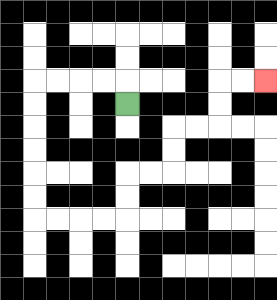{'start': '[5, 4]', 'end': '[11, 3]', 'path_directions': 'U,L,L,L,L,D,D,D,D,D,D,R,R,R,R,U,U,R,R,U,U,R,R,U,U,R,R', 'path_coordinates': '[[5, 4], [5, 3], [4, 3], [3, 3], [2, 3], [1, 3], [1, 4], [1, 5], [1, 6], [1, 7], [1, 8], [1, 9], [2, 9], [3, 9], [4, 9], [5, 9], [5, 8], [5, 7], [6, 7], [7, 7], [7, 6], [7, 5], [8, 5], [9, 5], [9, 4], [9, 3], [10, 3], [11, 3]]'}